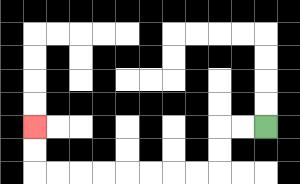{'start': '[11, 5]', 'end': '[1, 5]', 'path_directions': 'L,L,D,D,L,L,L,L,L,L,L,L,U,U', 'path_coordinates': '[[11, 5], [10, 5], [9, 5], [9, 6], [9, 7], [8, 7], [7, 7], [6, 7], [5, 7], [4, 7], [3, 7], [2, 7], [1, 7], [1, 6], [1, 5]]'}